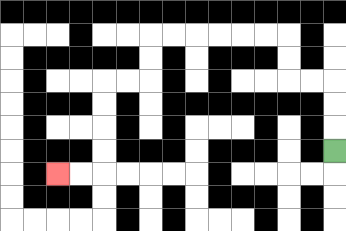{'start': '[14, 6]', 'end': '[2, 7]', 'path_directions': 'U,U,U,L,L,U,U,L,L,L,L,L,L,D,D,L,L,D,D,D,D,L,L', 'path_coordinates': '[[14, 6], [14, 5], [14, 4], [14, 3], [13, 3], [12, 3], [12, 2], [12, 1], [11, 1], [10, 1], [9, 1], [8, 1], [7, 1], [6, 1], [6, 2], [6, 3], [5, 3], [4, 3], [4, 4], [4, 5], [4, 6], [4, 7], [3, 7], [2, 7]]'}